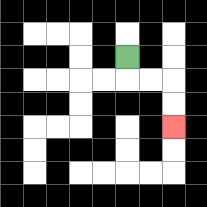{'start': '[5, 2]', 'end': '[7, 5]', 'path_directions': 'D,R,R,D,D', 'path_coordinates': '[[5, 2], [5, 3], [6, 3], [7, 3], [7, 4], [7, 5]]'}